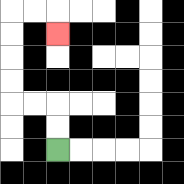{'start': '[2, 6]', 'end': '[2, 1]', 'path_directions': 'U,U,L,L,U,U,U,U,R,R,D', 'path_coordinates': '[[2, 6], [2, 5], [2, 4], [1, 4], [0, 4], [0, 3], [0, 2], [0, 1], [0, 0], [1, 0], [2, 0], [2, 1]]'}